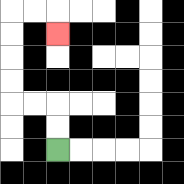{'start': '[2, 6]', 'end': '[2, 1]', 'path_directions': 'U,U,L,L,U,U,U,U,R,R,D', 'path_coordinates': '[[2, 6], [2, 5], [2, 4], [1, 4], [0, 4], [0, 3], [0, 2], [0, 1], [0, 0], [1, 0], [2, 0], [2, 1]]'}